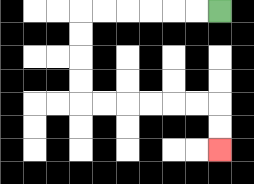{'start': '[9, 0]', 'end': '[9, 6]', 'path_directions': 'L,L,L,L,L,L,D,D,D,D,R,R,R,R,R,R,D,D', 'path_coordinates': '[[9, 0], [8, 0], [7, 0], [6, 0], [5, 0], [4, 0], [3, 0], [3, 1], [3, 2], [3, 3], [3, 4], [4, 4], [5, 4], [6, 4], [7, 4], [8, 4], [9, 4], [9, 5], [9, 6]]'}